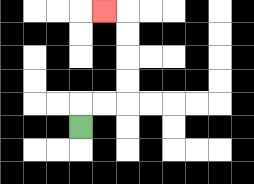{'start': '[3, 5]', 'end': '[4, 0]', 'path_directions': 'U,R,R,U,U,U,U,L', 'path_coordinates': '[[3, 5], [3, 4], [4, 4], [5, 4], [5, 3], [5, 2], [5, 1], [5, 0], [4, 0]]'}